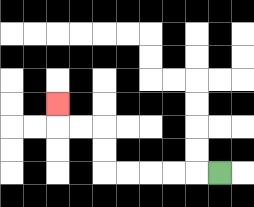{'start': '[9, 7]', 'end': '[2, 4]', 'path_directions': 'L,L,L,L,L,U,U,L,L,U', 'path_coordinates': '[[9, 7], [8, 7], [7, 7], [6, 7], [5, 7], [4, 7], [4, 6], [4, 5], [3, 5], [2, 5], [2, 4]]'}